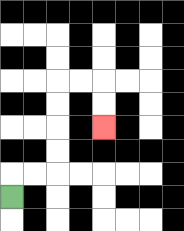{'start': '[0, 8]', 'end': '[4, 5]', 'path_directions': 'U,R,R,U,U,U,U,R,R,D,D', 'path_coordinates': '[[0, 8], [0, 7], [1, 7], [2, 7], [2, 6], [2, 5], [2, 4], [2, 3], [3, 3], [4, 3], [4, 4], [4, 5]]'}